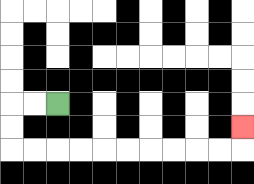{'start': '[2, 4]', 'end': '[10, 5]', 'path_directions': 'L,L,D,D,R,R,R,R,R,R,R,R,R,R,U', 'path_coordinates': '[[2, 4], [1, 4], [0, 4], [0, 5], [0, 6], [1, 6], [2, 6], [3, 6], [4, 6], [5, 6], [6, 6], [7, 6], [8, 6], [9, 6], [10, 6], [10, 5]]'}